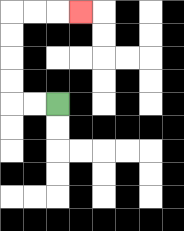{'start': '[2, 4]', 'end': '[3, 0]', 'path_directions': 'L,L,U,U,U,U,R,R,R', 'path_coordinates': '[[2, 4], [1, 4], [0, 4], [0, 3], [0, 2], [0, 1], [0, 0], [1, 0], [2, 0], [3, 0]]'}